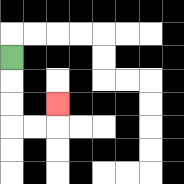{'start': '[0, 2]', 'end': '[2, 4]', 'path_directions': 'D,D,D,R,R,U', 'path_coordinates': '[[0, 2], [0, 3], [0, 4], [0, 5], [1, 5], [2, 5], [2, 4]]'}